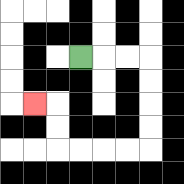{'start': '[3, 2]', 'end': '[1, 4]', 'path_directions': 'R,R,R,D,D,D,D,L,L,L,L,U,U,L', 'path_coordinates': '[[3, 2], [4, 2], [5, 2], [6, 2], [6, 3], [6, 4], [6, 5], [6, 6], [5, 6], [4, 6], [3, 6], [2, 6], [2, 5], [2, 4], [1, 4]]'}